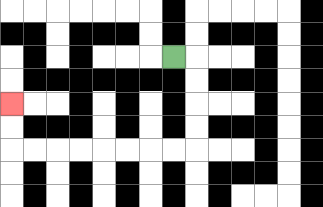{'start': '[7, 2]', 'end': '[0, 4]', 'path_directions': 'R,D,D,D,D,L,L,L,L,L,L,L,L,U,U', 'path_coordinates': '[[7, 2], [8, 2], [8, 3], [8, 4], [8, 5], [8, 6], [7, 6], [6, 6], [5, 6], [4, 6], [3, 6], [2, 6], [1, 6], [0, 6], [0, 5], [0, 4]]'}